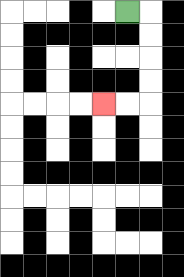{'start': '[5, 0]', 'end': '[4, 4]', 'path_directions': 'R,D,D,D,D,L,L', 'path_coordinates': '[[5, 0], [6, 0], [6, 1], [6, 2], [6, 3], [6, 4], [5, 4], [4, 4]]'}